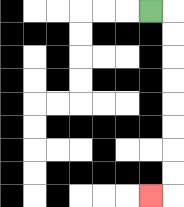{'start': '[6, 0]', 'end': '[6, 8]', 'path_directions': 'R,D,D,D,D,D,D,D,D,L', 'path_coordinates': '[[6, 0], [7, 0], [7, 1], [7, 2], [7, 3], [7, 4], [7, 5], [7, 6], [7, 7], [7, 8], [6, 8]]'}